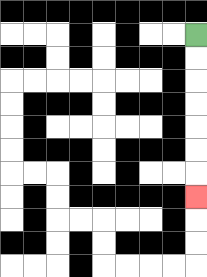{'start': '[8, 1]', 'end': '[8, 8]', 'path_directions': 'D,D,D,D,D,D,D', 'path_coordinates': '[[8, 1], [8, 2], [8, 3], [8, 4], [8, 5], [8, 6], [8, 7], [8, 8]]'}